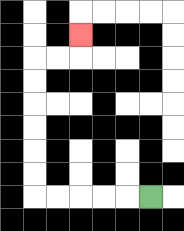{'start': '[6, 8]', 'end': '[3, 1]', 'path_directions': 'L,L,L,L,L,U,U,U,U,U,U,R,R,U', 'path_coordinates': '[[6, 8], [5, 8], [4, 8], [3, 8], [2, 8], [1, 8], [1, 7], [1, 6], [1, 5], [1, 4], [1, 3], [1, 2], [2, 2], [3, 2], [3, 1]]'}